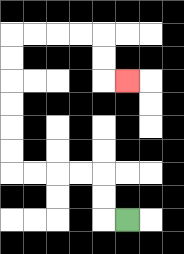{'start': '[5, 9]', 'end': '[5, 3]', 'path_directions': 'L,U,U,L,L,L,L,U,U,U,U,U,U,R,R,R,R,D,D,R', 'path_coordinates': '[[5, 9], [4, 9], [4, 8], [4, 7], [3, 7], [2, 7], [1, 7], [0, 7], [0, 6], [0, 5], [0, 4], [0, 3], [0, 2], [0, 1], [1, 1], [2, 1], [3, 1], [4, 1], [4, 2], [4, 3], [5, 3]]'}